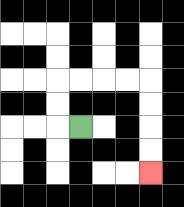{'start': '[3, 5]', 'end': '[6, 7]', 'path_directions': 'L,U,U,R,R,R,R,D,D,D,D', 'path_coordinates': '[[3, 5], [2, 5], [2, 4], [2, 3], [3, 3], [4, 3], [5, 3], [6, 3], [6, 4], [6, 5], [6, 6], [6, 7]]'}